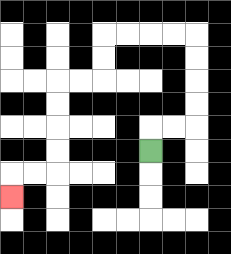{'start': '[6, 6]', 'end': '[0, 8]', 'path_directions': 'U,R,R,U,U,U,U,L,L,L,L,D,D,L,L,D,D,D,D,L,L,D', 'path_coordinates': '[[6, 6], [6, 5], [7, 5], [8, 5], [8, 4], [8, 3], [8, 2], [8, 1], [7, 1], [6, 1], [5, 1], [4, 1], [4, 2], [4, 3], [3, 3], [2, 3], [2, 4], [2, 5], [2, 6], [2, 7], [1, 7], [0, 7], [0, 8]]'}